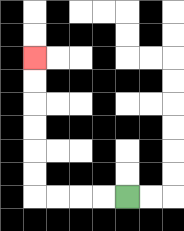{'start': '[5, 8]', 'end': '[1, 2]', 'path_directions': 'L,L,L,L,U,U,U,U,U,U', 'path_coordinates': '[[5, 8], [4, 8], [3, 8], [2, 8], [1, 8], [1, 7], [1, 6], [1, 5], [1, 4], [1, 3], [1, 2]]'}